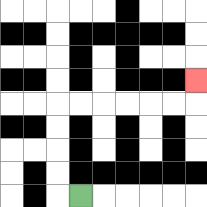{'start': '[3, 8]', 'end': '[8, 3]', 'path_directions': 'L,U,U,U,U,R,R,R,R,R,R,U', 'path_coordinates': '[[3, 8], [2, 8], [2, 7], [2, 6], [2, 5], [2, 4], [3, 4], [4, 4], [5, 4], [6, 4], [7, 4], [8, 4], [8, 3]]'}